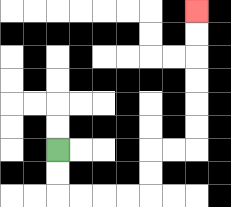{'start': '[2, 6]', 'end': '[8, 0]', 'path_directions': 'D,D,R,R,R,R,U,U,R,R,U,U,U,U,U,U', 'path_coordinates': '[[2, 6], [2, 7], [2, 8], [3, 8], [4, 8], [5, 8], [6, 8], [6, 7], [6, 6], [7, 6], [8, 6], [8, 5], [8, 4], [8, 3], [8, 2], [8, 1], [8, 0]]'}